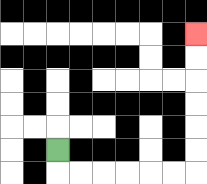{'start': '[2, 6]', 'end': '[8, 1]', 'path_directions': 'D,R,R,R,R,R,R,U,U,U,U,U,U', 'path_coordinates': '[[2, 6], [2, 7], [3, 7], [4, 7], [5, 7], [6, 7], [7, 7], [8, 7], [8, 6], [8, 5], [8, 4], [8, 3], [8, 2], [8, 1]]'}